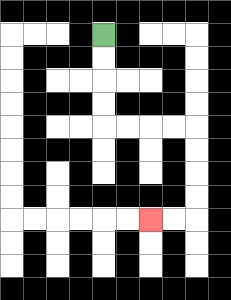{'start': '[4, 1]', 'end': '[6, 9]', 'path_directions': 'D,D,D,D,R,R,R,R,D,D,D,D,L,L', 'path_coordinates': '[[4, 1], [4, 2], [4, 3], [4, 4], [4, 5], [5, 5], [6, 5], [7, 5], [8, 5], [8, 6], [8, 7], [8, 8], [8, 9], [7, 9], [6, 9]]'}